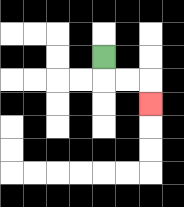{'start': '[4, 2]', 'end': '[6, 4]', 'path_directions': 'D,R,R,D', 'path_coordinates': '[[4, 2], [4, 3], [5, 3], [6, 3], [6, 4]]'}